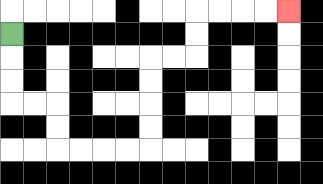{'start': '[0, 1]', 'end': '[12, 0]', 'path_directions': 'D,D,D,R,R,D,D,R,R,R,R,U,U,U,U,R,R,U,U,R,R,R,R', 'path_coordinates': '[[0, 1], [0, 2], [0, 3], [0, 4], [1, 4], [2, 4], [2, 5], [2, 6], [3, 6], [4, 6], [5, 6], [6, 6], [6, 5], [6, 4], [6, 3], [6, 2], [7, 2], [8, 2], [8, 1], [8, 0], [9, 0], [10, 0], [11, 0], [12, 0]]'}